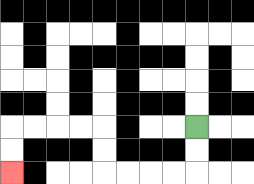{'start': '[8, 5]', 'end': '[0, 7]', 'path_directions': 'D,D,L,L,L,L,U,U,L,L,L,L,D,D', 'path_coordinates': '[[8, 5], [8, 6], [8, 7], [7, 7], [6, 7], [5, 7], [4, 7], [4, 6], [4, 5], [3, 5], [2, 5], [1, 5], [0, 5], [0, 6], [0, 7]]'}